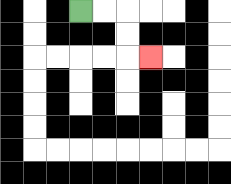{'start': '[3, 0]', 'end': '[6, 2]', 'path_directions': 'R,R,D,D,R', 'path_coordinates': '[[3, 0], [4, 0], [5, 0], [5, 1], [5, 2], [6, 2]]'}